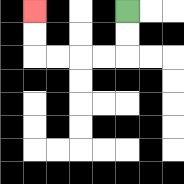{'start': '[5, 0]', 'end': '[1, 0]', 'path_directions': 'D,D,L,L,L,L,U,U', 'path_coordinates': '[[5, 0], [5, 1], [5, 2], [4, 2], [3, 2], [2, 2], [1, 2], [1, 1], [1, 0]]'}